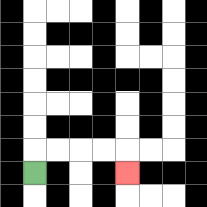{'start': '[1, 7]', 'end': '[5, 7]', 'path_directions': 'U,R,R,R,R,D', 'path_coordinates': '[[1, 7], [1, 6], [2, 6], [3, 6], [4, 6], [5, 6], [5, 7]]'}